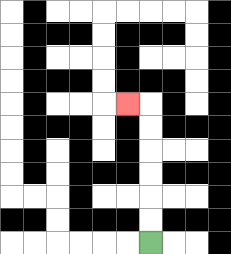{'start': '[6, 10]', 'end': '[5, 4]', 'path_directions': 'U,U,U,U,U,U,L', 'path_coordinates': '[[6, 10], [6, 9], [6, 8], [6, 7], [6, 6], [6, 5], [6, 4], [5, 4]]'}